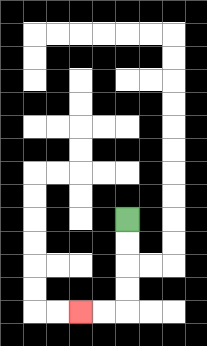{'start': '[5, 9]', 'end': '[3, 13]', 'path_directions': 'D,D,D,D,L,L', 'path_coordinates': '[[5, 9], [5, 10], [5, 11], [5, 12], [5, 13], [4, 13], [3, 13]]'}